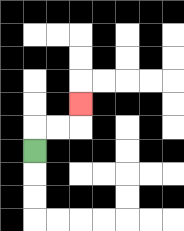{'start': '[1, 6]', 'end': '[3, 4]', 'path_directions': 'U,R,R,U', 'path_coordinates': '[[1, 6], [1, 5], [2, 5], [3, 5], [3, 4]]'}